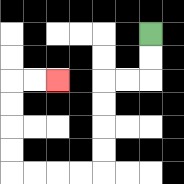{'start': '[6, 1]', 'end': '[2, 3]', 'path_directions': 'D,D,L,L,D,D,D,D,L,L,L,L,U,U,U,U,R,R', 'path_coordinates': '[[6, 1], [6, 2], [6, 3], [5, 3], [4, 3], [4, 4], [4, 5], [4, 6], [4, 7], [3, 7], [2, 7], [1, 7], [0, 7], [0, 6], [0, 5], [0, 4], [0, 3], [1, 3], [2, 3]]'}